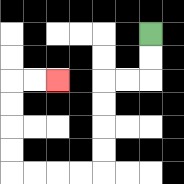{'start': '[6, 1]', 'end': '[2, 3]', 'path_directions': 'D,D,L,L,D,D,D,D,L,L,L,L,U,U,U,U,R,R', 'path_coordinates': '[[6, 1], [6, 2], [6, 3], [5, 3], [4, 3], [4, 4], [4, 5], [4, 6], [4, 7], [3, 7], [2, 7], [1, 7], [0, 7], [0, 6], [0, 5], [0, 4], [0, 3], [1, 3], [2, 3]]'}